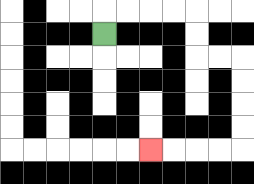{'start': '[4, 1]', 'end': '[6, 6]', 'path_directions': 'U,R,R,R,R,D,D,R,R,D,D,D,D,L,L,L,L', 'path_coordinates': '[[4, 1], [4, 0], [5, 0], [6, 0], [7, 0], [8, 0], [8, 1], [8, 2], [9, 2], [10, 2], [10, 3], [10, 4], [10, 5], [10, 6], [9, 6], [8, 6], [7, 6], [6, 6]]'}